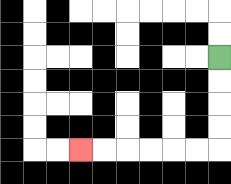{'start': '[9, 2]', 'end': '[3, 6]', 'path_directions': 'D,D,D,D,L,L,L,L,L,L', 'path_coordinates': '[[9, 2], [9, 3], [9, 4], [9, 5], [9, 6], [8, 6], [7, 6], [6, 6], [5, 6], [4, 6], [3, 6]]'}